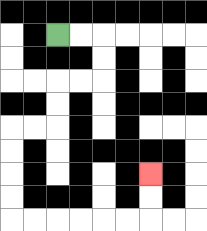{'start': '[2, 1]', 'end': '[6, 7]', 'path_directions': 'R,R,D,D,L,L,D,D,L,L,D,D,D,D,R,R,R,R,R,R,U,U', 'path_coordinates': '[[2, 1], [3, 1], [4, 1], [4, 2], [4, 3], [3, 3], [2, 3], [2, 4], [2, 5], [1, 5], [0, 5], [0, 6], [0, 7], [0, 8], [0, 9], [1, 9], [2, 9], [3, 9], [4, 9], [5, 9], [6, 9], [6, 8], [6, 7]]'}